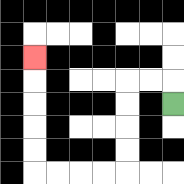{'start': '[7, 4]', 'end': '[1, 2]', 'path_directions': 'U,L,L,D,D,D,D,L,L,L,L,U,U,U,U,U', 'path_coordinates': '[[7, 4], [7, 3], [6, 3], [5, 3], [5, 4], [5, 5], [5, 6], [5, 7], [4, 7], [3, 7], [2, 7], [1, 7], [1, 6], [1, 5], [1, 4], [1, 3], [1, 2]]'}